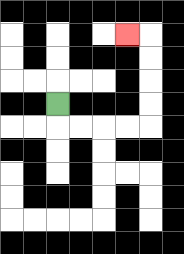{'start': '[2, 4]', 'end': '[5, 1]', 'path_directions': 'D,R,R,R,R,U,U,U,U,L', 'path_coordinates': '[[2, 4], [2, 5], [3, 5], [4, 5], [5, 5], [6, 5], [6, 4], [6, 3], [6, 2], [6, 1], [5, 1]]'}